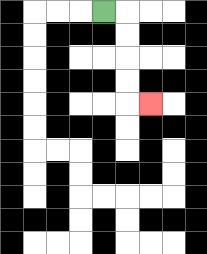{'start': '[4, 0]', 'end': '[6, 4]', 'path_directions': 'R,D,D,D,D,R', 'path_coordinates': '[[4, 0], [5, 0], [5, 1], [5, 2], [5, 3], [5, 4], [6, 4]]'}